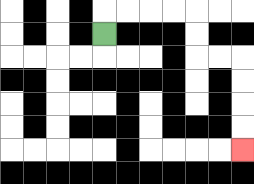{'start': '[4, 1]', 'end': '[10, 6]', 'path_directions': 'U,R,R,R,R,D,D,R,R,D,D,D,D', 'path_coordinates': '[[4, 1], [4, 0], [5, 0], [6, 0], [7, 0], [8, 0], [8, 1], [8, 2], [9, 2], [10, 2], [10, 3], [10, 4], [10, 5], [10, 6]]'}